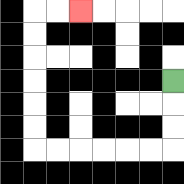{'start': '[7, 3]', 'end': '[3, 0]', 'path_directions': 'D,D,D,L,L,L,L,L,L,U,U,U,U,U,U,R,R', 'path_coordinates': '[[7, 3], [7, 4], [7, 5], [7, 6], [6, 6], [5, 6], [4, 6], [3, 6], [2, 6], [1, 6], [1, 5], [1, 4], [1, 3], [1, 2], [1, 1], [1, 0], [2, 0], [3, 0]]'}